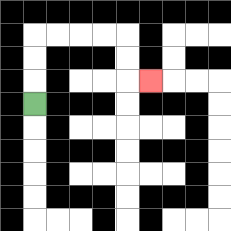{'start': '[1, 4]', 'end': '[6, 3]', 'path_directions': 'U,U,U,R,R,R,R,D,D,R', 'path_coordinates': '[[1, 4], [1, 3], [1, 2], [1, 1], [2, 1], [3, 1], [4, 1], [5, 1], [5, 2], [5, 3], [6, 3]]'}